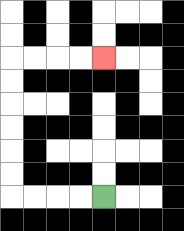{'start': '[4, 8]', 'end': '[4, 2]', 'path_directions': 'L,L,L,L,U,U,U,U,U,U,R,R,R,R', 'path_coordinates': '[[4, 8], [3, 8], [2, 8], [1, 8], [0, 8], [0, 7], [0, 6], [0, 5], [0, 4], [0, 3], [0, 2], [1, 2], [2, 2], [3, 2], [4, 2]]'}